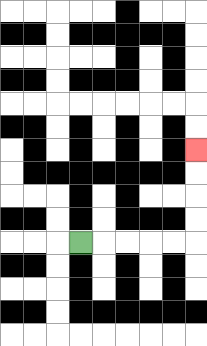{'start': '[3, 10]', 'end': '[8, 6]', 'path_directions': 'R,R,R,R,R,U,U,U,U', 'path_coordinates': '[[3, 10], [4, 10], [5, 10], [6, 10], [7, 10], [8, 10], [8, 9], [8, 8], [8, 7], [8, 6]]'}